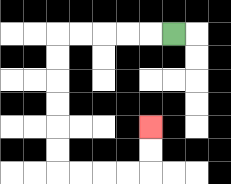{'start': '[7, 1]', 'end': '[6, 5]', 'path_directions': 'L,L,L,L,L,D,D,D,D,D,D,R,R,R,R,U,U', 'path_coordinates': '[[7, 1], [6, 1], [5, 1], [4, 1], [3, 1], [2, 1], [2, 2], [2, 3], [2, 4], [2, 5], [2, 6], [2, 7], [3, 7], [4, 7], [5, 7], [6, 7], [6, 6], [6, 5]]'}